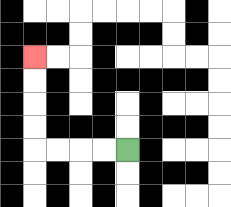{'start': '[5, 6]', 'end': '[1, 2]', 'path_directions': 'L,L,L,L,U,U,U,U', 'path_coordinates': '[[5, 6], [4, 6], [3, 6], [2, 6], [1, 6], [1, 5], [1, 4], [1, 3], [1, 2]]'}